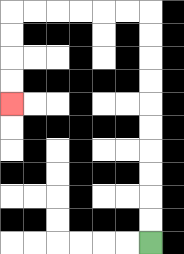{'start': '[6, 10]', 'end': '[0, 4]', 'path_directions': 'U,U,U,U,U,U,U,U,U,U,L,L,L,L,L,L,D,D,D,D', 'path_coordinates': '[[6, 10], [6, 9], [6, 8], [6, 7], [6, 6], [6, 5], [6, 4], [6, 3], [6, 2], [6, 1], [6, 0], [5, 0], [4, 0], [3, 0], [2, 0], [1, 0], [0, 0], [0, 1], [0, 2], [0, 3], [0, 4]]'}